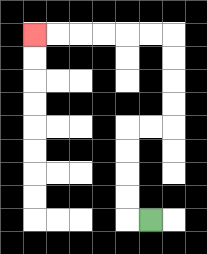{'start': '[6, 9]', 'end': '[1, 1]', 'path_directions': 'L,U,U,U,U,R,R,U,U,U,U,L,L,L,L,L,L', 'path_coordinates': '[[6, 9], [5, 9], [5, 8], [5, 7], [5, 6], [5, 5], [6, 5], [7, 5], [7, 4], [7, 3], [7, 2], [7, 1], [6, 1], [5, 1], [4, 1], [3, 1], [2, 1], [1, 1]]'}